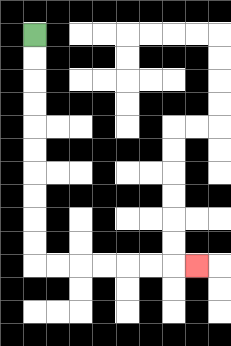{'start': '[1, 1]', 'end': '[8, 11]', 'path_directions': 'D,D,D,D,D,D,D,D,D,D,R,R,R,R,R,R,R', 'path_coordinates': '[[1, 1], [1, 2], [1, 3], [1, 4], [1, 5], [1, 6], [1, 7], [1, 8], [1, 9], [1, 10], [1, 11], [2, 11], [3, 11], [4, 11], [5, 11], [6, 11], [7, 11], [8, 11]]'}